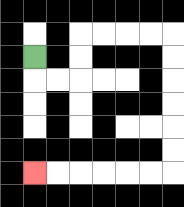{'start': '[1, 2]', 'end': '[1, 7]', 'path_directions': 'D,R,R,U,U,R,R,R,R,D,D,D,D,D,D,L,L,L,L,L,L', 'path_coordinates': '[[1, 2], [1, 3], [2, 3], [3, 3], [3, 2], [3, 1], [4, 1], [5, 1], [6, 1], [7, 1], [7, 2], [7, 3], [7, 4], [7, 5], [7, 6], [7, 7], [6, 7], [5, 7], [4, 7], [3, 7], [2, 7], [1, 7]]'}